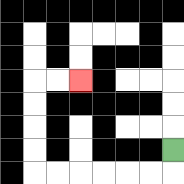{'start': '[7, 6]', 'end': '[3, 3]', 'path_directions': 'D,L,L,L,L,L,L,U,U,U,U,R,R', 'path_coordinates': '[[7, 6], [7, 7], [6, 7], [5, 7], [4, 7], [3, 7], [2, 7], [1, 7], [1, 6], [1, 5], [1, 4], [1, 3], [2, 3], [3, 3]]'}